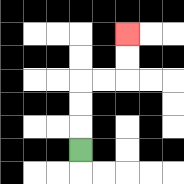{'start': '[3, 6]', 'end': '[5, 1]', 'path_directions': 'U,U,U,R,R,U,U', 'path_coordinates': '[[3, 6], [3, 5], [3, 4], [3, 3], [4, 3], [5, 3], [5, 2], [5, 1]]'}